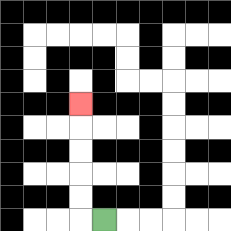{'start': '[4, 9]', 'end': '[3, 4]', 'path_directions': 'L,U,U,U,U,U', 'path_coordinates': '[[4, 9], [3, 9], [3, 8], [3, 7], [3, 6], [3, 5], [3, 4]]'}